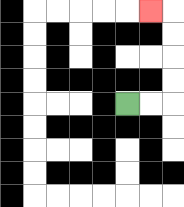{'start': '[5, 4]', 'end': '[6, 0]', 'path_directions': 'R,R,U,U,U,U,L', 'path_coordinates': '[[5, 4], [6, 4], [7, 4], [7, 3], [7, 2], [7, 1], [7, 0], [6, 0]]'}